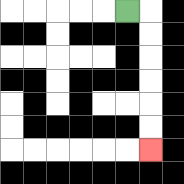{'start': '[5, 0]', 'end': '[6, 6]', 'path_directions': 'R,D,D,D,D,D,D', 'path_coordinates': '[[5, 0], [6, 0], [6, 1], [6, 2], [6, 3], [6, 4], [6, 5], [6, 6]]'}